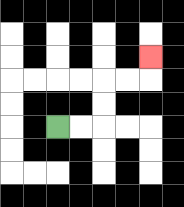{'start': '[2, 5]', 'end': '[6, 2]', 'path_directions': 'R,R,U,U,R,R,U', 'path_coordinates': '[[2, 5], [3, 5], [4, 5], [4, 4], [4, 3], [5, 3], [6, 3], [6, 2]]'}